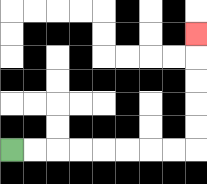{'start': '[0, 6]', 'end': '[8, 1]', 'path_directions': 'R,R,R,R,R,R,R,R,U,U,U,U,U', 'path_coordinates': '[[0, 6], [1, 6], [2, 6], [3, 6], [4, 6], [5, 6], [6, 6], [7, 6], [8, 6], [8, 5], [8, 4], [8, 3], [8, 2], [8, 1]]'}